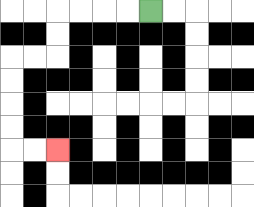{'start': '[6, 0]', 'end': '[2, 6]', 'path_directions': 'L,L,L,L,D,D,L,L,D,D,D,D,R,R', 'path_coordinates': '[[6, 0], [5, 0], [4, 0], [3, 0], [2, 0], [2, 1], [2, 2], [1, 2], [0, 2], [0, 3], [0, 4], [0, 5], [0, 6], [1, 6], [2, 6]]'}